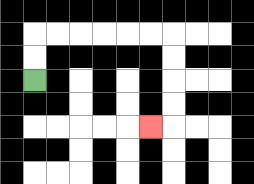{'start': '[1, 3]', 'end': '[6, 5]', 'path_directions': 'U,U,R,R,R,R,R,R,D,D,D,D,L', 'path_coordinates': '[[1, 3], [1, 2], [1, 1], [2, 1], [3, 1], [4, 1], [5, 1], [6, 1], [7, 1], [7, 2], [7, 3], [7, 4], [7, 5], [6, 5]]'}